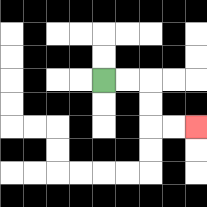{'start': '[4, 3]', 'end': '[8, 5]', 'path_directions': 'R,R,D,D,R,R', 'path_coordinates': '[[4, 3], [5, 3], [6, 3], [6, 4], [6, 5], [7, 5], [8, 5]]'}